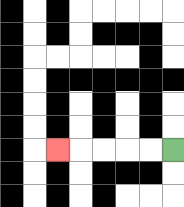{'start': '[7, 6]', 'end': '[2, 6]', 'path_directions': 'L,L,L,L,L', 'path_coordinates': '[[7, 6], [6, 6], [5, 6], [4, 6], [3, 6], [2, 6]]'}